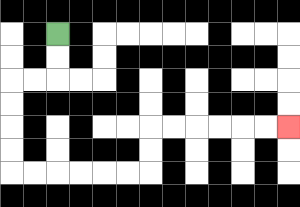{'start': '[2, 1]', 'end': '[12, 5]', 'path_directions': 'D,D,L,L,D,D,D,D,R,R,R,R,R,R,U,U,R,R,R,R,R,R', 'path_coordinates': '[[2, 1], [2, 2], [2, 3], [1, 3], [0, 3], [0, 4], [0, 5], [0, 6], [0, 7], [1, 7], [2, 7], [3, 7], [4, 7], [5, 7], [6, 7], [6, 6], [6, 5], [7, 5], [8, 5], [9, 5], [10, 5], [11, 5], [12, 5]]'}